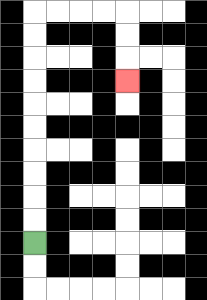{'start': '[1, 10]', 'end': '[5, 3]', 'path_directions': 'U,U,U,U,U,U,U,U,U,U,R,R,R,R,D,D,D', 'path_coordinates': '[[1, 10], [1, 9], [1, 8], [1, 7], [1, 6], [1, 5], [1, 4], [1, 3], [1, 2], [1, 1], [1, 0], [2, 0], [3, 0], [4, 0], [5, 0], [5, 1], [5, 2], [5, 3]]'}